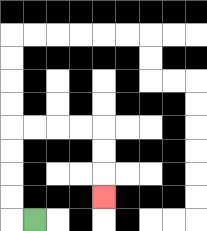{'start': '[1, 9]', 'end': '[4, 8]', 'path_directions': 'L,U,U,U,U,R,R,R,R,D,D,D', 'path_coordinates': '[[1, 9], [0, 9], [0, 8], [0, 7], [0, 6], [0, 5], [1, 5], [2, 5], [3, 5], [4, 5], [4, 6], [4, 7], [4, 8]]'}